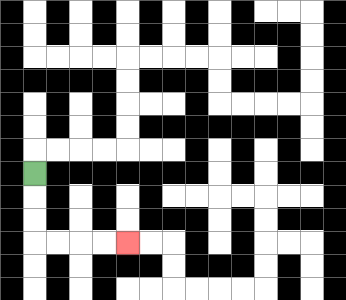{'start': '[1, 7]', 'end': '[5, 10]', 'path_directions': 'D,D,D,R,R,R,R', 'path_coordinates': '[[1, 7], [1, 8], [1, 9], [1, 10], [2, 10], [3, 10], [4, 10], [5, 10]]'}